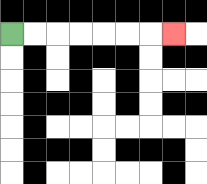{'start': '[0, 1]', 'end': '[7, 1]', 'path_directions': 'R,R,R,R,R,R,R', 'path_coordinates': '[[0, 1], [1, 1], [2, 1], [3, 1], [4, 1], [5, 1], [6, 1], [7, 1]]'}